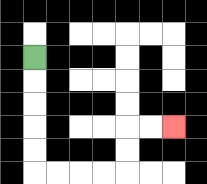{'start': '[1, 2]', 'end': '[7, 5]', 'path_directions': 'D,D,D,D,D,R,R,R,R,U,U,R,R', 'path_coordinates': '[[1, 2], [1, 3], [1, 4], [1, 5], [1, 6], [1, 7], [2, 7], [3, 7], [4, 7], [5, 7], [5, 6], [5, 5], [6, 5], [7, 5]]'}